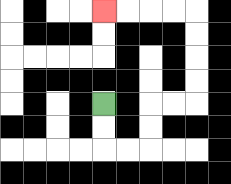{'start': '[4, 4]', 'end': '[4, 0]', 'path_directions': 'D,D,R,R,U,U,R,R,U,U,U,U,L,L,L,L', 'path_coordinates': '[[4, 4], [4, 5], [4, 6], [5, 6], [6, 6], [6, 5], [6, 4], [7, 4], [8, 4], [8, 3], [8, 2], [8, 1], [8, 0], [7, 0], [6, 0], [5, 0], [4, 0]]'}